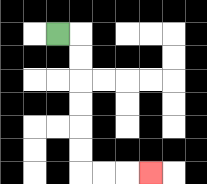{'start': '[2, 1]', 'end': '[6, 7]', 'path_directions': 'R,D,D,D,D,D,D,R,R,R', 'path_coordinates': '[[2, 1], [3, 1], [3, 2], [3, 3], [3, 4], [3, 5], [3, 6], [3, 7], [4, 7], [5, 7], [6, 7]]'}